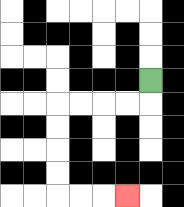{'start': '[6, 3]', 'end': '[5, 8]', 'path_directions': 'D,L,L,L,L,D,D,D,D,R,R,R', 'path_coordinates': '[[6, 3], [6, 4], [5, 4], [4, 4], [3, 4], [2, 4], [2, 5], [2, 6], [2, 7], [2, 8], [3, 8], [4, 8], [5, 8]]'}